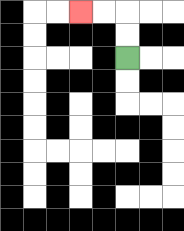{'start': '[5, 2]', 'end': '[3, 0]', 'path_directions': 'U,U,L,L', 'path_coordinates': '[[5, 2], [5, 1], [5, 0], [4, 0], [3, 0]]'}